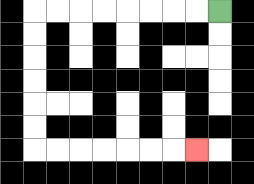{'start': '[9, 0]', 'end': '[8, 6]', 'path_directions': 'L,L,L,L,L,L,L,L,D,D,D,D,D,D,R,R,R,R,R,R,R', 'path_coordinates': '[[9, 0], [8, 0], [7, 0], [6, 0], [5, 0], [4, 0], [3, 0], [2, 0], [1, 0], [1, 1], [1, 2], [1, 3], [1, 4], [1, 5], [1, 6], [2, 6], [3, 6], [4, 6], [5, 6], [6, 6], [7, 6], [8, 6]]'}